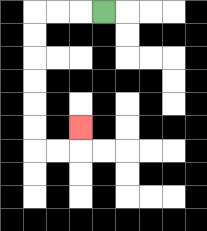{'start': '[4, 0]', 'end': '[3, 5]', 'path_directions': 'L,L,L,D,D,D,D,D,D,R,R,U', 'path_coordinates': '[[4, 0], [3, 0], [2, 0], [1, 0], [1, 1], [1, 2], [1, 3], [1, 4], [1, 5], [1, 6], [2, 6], [3, 6], [3, 5]]'}